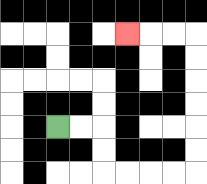{'start': '[2, 5]', 'end': '[5, 1]', 'path_directions': 'R,R,D,D,R,R,R,R,U,U,U,U,U,U,L,L,L', 'path_coordinates': '[[2, 5], [3, 5], [4, 5], [4, 6], [4, 7], [5, 7], [6, 7], [7, 7], [8, 7], [8, 6], [8, 5], [8, 4], [8, 3], [8, 2], [8, 1], [7, 1], [6, 1], [5, 1]]'}